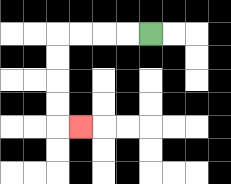{'start': '[6, 1]', 'end': '[3, 5]', 'path_directions': 'L,L,L,L,D,D,D,D,R', 'path_coordinates': '[[6, 1], [5, 1], [4, 1], [3, 1], [2, 1], [2, 2], [2, 3], [2, 4], [2, 5], [3, 5]]'}